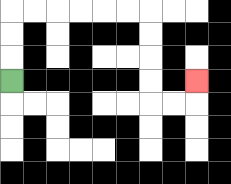{'start': '[0, 3]', 'end': '[8, 3]', 'path_directions': 'U,U,U,R,R,R,R,R,R,D,D,D,D,R,R,U', 'path_coordinates': '[[0, 3], [0, 2], [0, 1], [0, 0], [1, 0], [2, 0], [3, 0], [4, 0], [5, 0], [6, 0], [6, 1], [6, 2], [6, 3], [6, 4], [7, 4], [8, 4], [8, 3]]'}